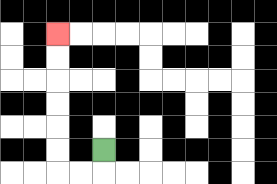{'start': '[4, 6]', 'end': '[2, 1]', 'path_directions': 'D,L,L,U,U,U,U,U,U', 'path_coordinates': '[[4, 6], [4, 7], [3, 7], [2, 7], [2, 6], [2, 5], [2, 4], [2, 3], [2, 2], [2, 1]]'}